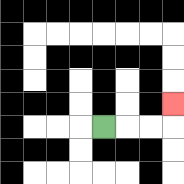{'start': '[4, 5]', 'end': '[7, 4]', 'path_directions': 'R,R,R,U', 'path_coordinates': '[[4, 5], [5, 5], [6, 5], [7, 5], [7, 4]]'}